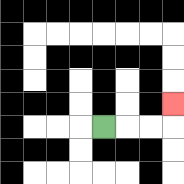{'start': '[4, 5]', 'end': '[7, 4]', 'path_directions': 'R,R,R,U', 'path_coordinates': '[[4, 5], [5, 5], [6, 5], [7, 5], [7, 4]]'}